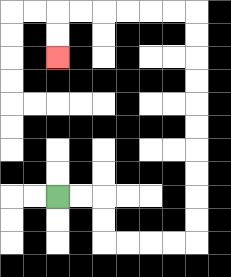{'start': '[2, 8]', 'end': '[2, 2]', 'path_directions': 'R,R,D,D,R,R,R,R,U,U,U,U,U,U,U,U,U,U,L,L,L,L,L,L,D,D', 'path_coordinates': '[[2, 8], [3, 8], [4, 8], [4, 9], [4, 10], [5, 10], [6, 10], [7, 10], [8, 10], [8, 9], [8, 8], [8, 7], [8, 6], [8, 5], [8, 4], [8, 3], [8, 2], [8, 1], [8, 0], [7, 0], [6, 0], [5, 0], [4, 0], [3, 0], [2, 0], [2, 1], [2, 2]]'}